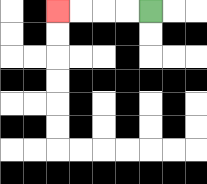{'start': '[6, 0]', 'end': '[2, 0]', 'path_directions': 'L,L,L,L', 'path_coordinates': '[[6, 0], [5, 0], [4, 0], [3, 0], [2, 0]]'}